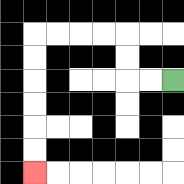{'start': '[7, 3]', 'end': '[1, 7]', 'path_directions': 'L,L,U,U,L,L,L,L,D,D,D,D,D,D', 'path_coordinates': '[[7, 3], [6, 3], [5, 3], [5, 2], [5, 1], [4, 1], [3, 1], [2, 1], [1, 1], [1, 2], [1, 3], [1, 4], [1, 5], [1, 6], [1, 7]]'}